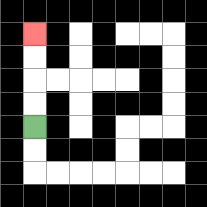{'start': '[1, 5]', 'end': '[1, 1]', 'path_directions': 'U,U,U,U', 'path_coordinates': '[[1, 5], [1, 4], [1, 3], [1, 2], [1, 1]]'}